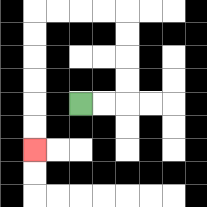{'start': '[3, 4]', 'end': '[1, 6]', 'path_directions': 'R,R,U,U,U,U,L,L,L,L,D,D,D,D,D,D', 'path_coordinates': '[[3, 4], [4, 4], [5, 4], [5, 3], [5, 2], [5, 1], [5, 0], [4, 0], [3, 0], [2, 0], [1, 0], [1, 1], [1, 2], [1, 3], [1, 4], [1, 5], [1, 6]]'}